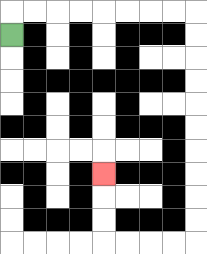{'start': '[0, 1]', 'end': '[4, 7]', 'path_directions': 'U,R,R,R,R,R,R,R,R,D,D,D,D,D,D,D,D,D,D,L,L,L,L,U,U,U', 'path_coordinates': '[[0, 1], [0, 0], [1, 0], [2, 0], [3, 0], [4, 0], [5, 0], [6, 0], [7, 0], [8, 0], [8, 1], [8, 2], [8, 3], [8, 4], [8, 5], [8, 6], [8, 7], [8, 8], [8, 9], [8, 10], [7, 10], [6, 10], [5, 10], [4, 10], [4, 9], [4, 8], [4, 7]]'}